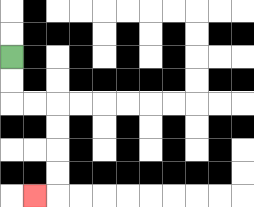{'start': '[0, 2]', 'end': '[1, 8]', 'path_directions': 'D,D,R,R,D,D,D,D,L', 'path_coordinates': '[[0, 2], [0, 3], [0, 4], [1, 4], [2, 4], [2, 5], [2, 6], [2, 7], [2, 8], [1, 8]]'}